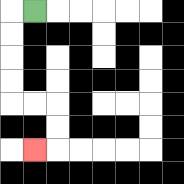{'start': '[1, 0]', 'end': '[1, 6]', 'path_directions': 'L,D,D,D,D,R,R,D,D,L', 'path_coordinates': '[[1, 0], [0, 0], [0, 1], [0, 2], [0, 3], [0, 4], [1, 4], [2, 4], [2, 5], [2, 6], [1, 6]]'}